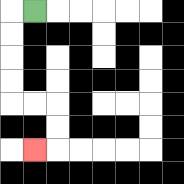{'start': '[1, 0]', 'end': '[1, 6]', 'path_directions': 'L,D,D,D,D,R,R,D,D,L', 'path_coordinates': '[[1, 0], [0, 0], [0, 1], [0, 2], [0, 3], [0, 4], [1, 4], [2, 4], [2, 5], [2, 6], [1, 6]]'}